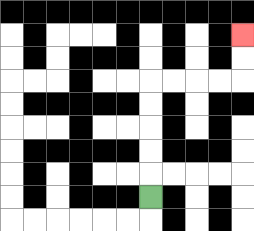{'start': '[6, 8]', 'end': '[10, 1]', 'path_directions': 'U,U,U,U,U,R,R,R,R,U,U', 'path_coordinates': '[[6, 8], [6, 7], [6, 6], [6, 5], [6, 4], [6, 3], [7, 3], [8, 3], [9, 3], [10, 3], [10, 2], [10, 1]]'}